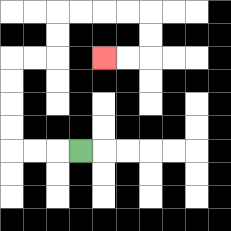{'start': '[3, 6]', 'end': '[4, 2]', 'path_directions': 'L,L,L,U,U,U,U,R,R,U,U,R,R,R,R,D,D,L,L', 'path_coordinates': '[[3, 6], [2, 6], [1, 6], [0, 6], [0, 5], [0, 4], [0, 3], [0, 2], [1, 2], [2, 2], [2, 1], [2, 0], [3, 0], [4, 0], [5, 0], [6, 0], [6, 1], [6, 2], [5, 2], [4, 2]]'}